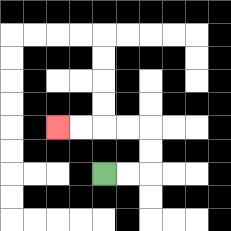{'start': '[4, 7]', 'end': '[2, 5]', 'path_directions': 'R,R,U,U,L,L,L,L', 'path_coordinates': '[[4, 7], [5, 7], [6, 7], [6, 6], [6, 5], [5, 5], [4, 5], [3, 5], [2, 5]]'}